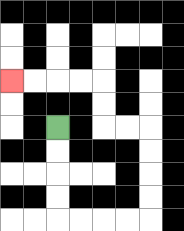{'start': '[2, 5]', 'end': '[0, 3]', 'path_directions': 'D,D,D,D,R,R,R,R,U,U,U,U,L,L,U,U,L,L,L,L', 'path_coordinates': '[[2, 5], [2, 6], [2, 7], [2, 8], [2, 9], [3, 9], [4, 9], [5, 9], [6, 9], [6, 8], [6, 7], [6, 6], [6, 5], [5, 5], [4, 5], [4, 4], [4, 3], [3, 3], [2, 3], [1, 3], [0, 3]]'}